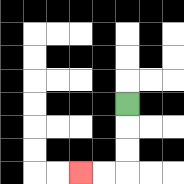{'start': '[5, 4]', 'end': '[3, 7]', 'path_directions': 'D,D,D,L,L', 'path_coordinates': '[[5, 4], [5, 5], [5, 6], [5, 7], [4, 7], [3, 7]]'}